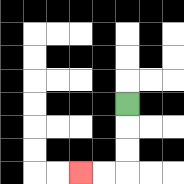{'start': '[5, 4]', 'end': '[3, 7]', 'path_directions': 'D,D,D,L,L', 'path_coordinates': '[[5, 4], [5, 5], [5, 6], [5, 7], [4, 7], [3, 7]]'}